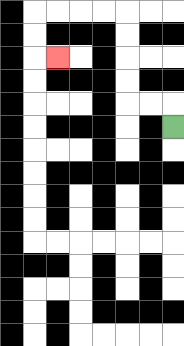{'start': '[7, 5]', 'end': '[2, 2]', 'path_directions': 'U,L,L,U,U,U,U,L,L,L,L,D,D,R', 'path_coordinates': '[[7, 5], [7, 4], [6, 4], [5, 4], [5, 3], [5, 2], [5, 1], [5, 0], [4, 0], [3, 0], [2, 0], [1, 0], [1, 1], [1, 2], [2, 2]]'}